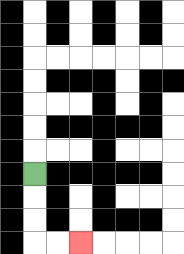{'start': '[1, 7]', 'end': '[3, 10]', 'path_directions': 'D,D,D,R,R', 'path_coordinates': '[[1, 7], [1, 8], [1, 9], [1, 10], [2, 10], [3, 10]]'}